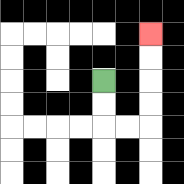{'start': '[4, 3]', 'end': '[6, 1]', 'path_directions': 'D,D,R,R,U,U,U,U', 'path_coordinates': '[[4, 3], [4, 4], [4, 5], [5, 5], [6, 5], [6, 4], [6, 3], [6, 2], [6, 1]]'}